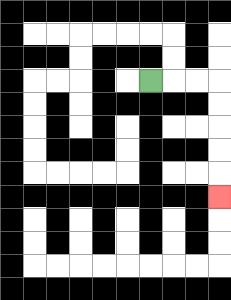{'start': '[6, 3]', 'end': '[9, 8]', 'path_directions': 'R,R,R,D,D,D,D,D', 'path_coordinates': '[[6, 3], [7, 3], [8, 3], [9, 3], [9, 4], [9, 5], [9, 6], [9, 7], [9, 8]]'}